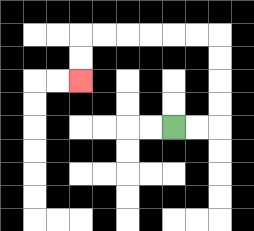{'start': '[7, 5]', 'end': '[3, 3]', 'path_directions': 'R,R,U,U,U,U,L,L,L,L,L,L,D,D', 'path_coordinates': '[[7, 5], [8, 5], [9, 5], [9, 4], [9, 3], [9, 2], [9, 1], [8, 1], [7, 1], [6, 1], [5, 1], [4, 1], [3, 1], [3, 2], [3, 3]]'}